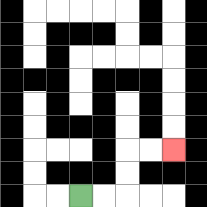{'start': '[3, 8]', 'end': '[7, 6]', 'path_directions': 'R,R,U,U,R,R', 'path_coordinates': '[[3, 8], [4, 8], [5, 8], [5, 7], [5, 6], [6, 6], [7, 6]]'}